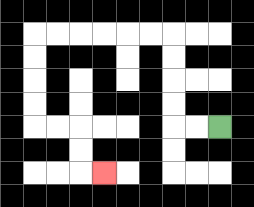{'start': '[9, 5]', 'end': '[4, 7]', 'path_directions': 'L,L,U,U,U,U,L,L,L,L,L,L,D,D,D,D,R,R,D,D,R', 'path_coordinates': '[[9, 5], [8, 5], [7, 5], [7, 4], [7, 3], [7, 2], [7, 1], [6, 1], [5, 1], [4, 1], [3, 1], [2, 1], [1, 1], [1, 2], [1, 3], [1, 4], [1, 5], [2, 5], [3, 5], [3, 6], [3, 7], [4, 7]]'}